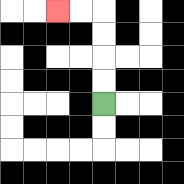{'start': '[4, 4]', 'end': '[2, 0]', 'path_directions': 'U,U,U,U,L,L', 'path_coordinates': '[[4, 4], [4, 3], [4, 2], [4, 1], [4, 0], [3, 0], [2, 0]]'}